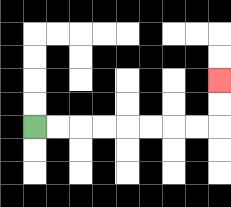{'start': '[1, 5]', 'end': '[9, 3]', 'path_directions': 'R,R,R,R,R,R,R,R,U,U', 'path_coordinates': '[[1, 5], [2, 5], [3, 5], [4, 5], [5, 5], [6, 5], [7, 5], [8, 5], [9, 5], [9, 4], [9, 3]]'}